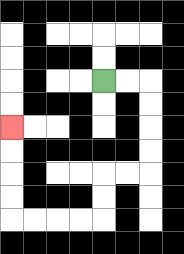{'start': '[4, 3]', 'end': '[0, 5]', 'path_directions': 'R,R,D,D,D,D,L,L,D,D,L,L,L,L,U,U,U,U', 'path_coordinates': '[[4, 3], [5, 3], [6, 3], [6, 4], [6, 5], [6, 6], [6, 7], [5, 7], [4, 7], [4, 8], [4, 9], [3, 9], [2, 9], [1, 9], [0, 9], [0, 8], [0, 7], [0, 6], [0, 5]]'}